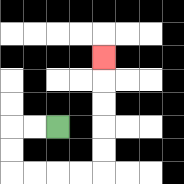{'start': '[2, 5]', 'end': '[4, 2]', 'path_directions': 'L,L,D,D,R,R,R,R,U,U,U,U,U', 'path_coordinates': '[[2, 5], [1, 5], [0, 5], [0, 6], [0, 7], [1, 7], [2, 7], [3, 7], [4, 7], [4, 6], [4, 5], [4, 4], [4, 3], [4, 2]]'}